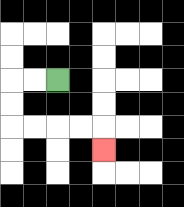{'start': '[2, 3]', 'end': '[4, 6]', 'path_directions': 'L,L,D,D,R,R,R,R,D', 'path_coordinates': '[[2, 3], [1, 3], [0, 3], [0, 4], [0, 5], [1, 5], [2, 5], [3, 5], [4, 5], [4, 6]]'}